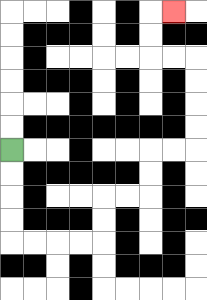{'start': '[0, 6]', 'end': '[7, 0]', 'path_directions': 'D,D,D,D,R,R,R,R,U,U,R,R,U,U,R,R,U,U,U,U,L,L,U,U,R', 'path_coordinates': '[[0, 6], [0, 7], [0, 8], [0, 9], [0, 10], [1, 10], [2, 10], [3, 10], [4, 10], [4, 9], [4, 8], [5, 8], [6, 8], [6, 7], [6, 6], [7, 6], [8, 6], [8, 5], [8, 4], [8, 3], [8, 2], [7, 2], [6, 2], [6, 1], [6, 0], [7, 0]]'}